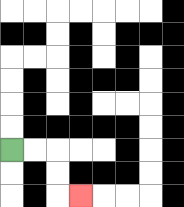{'start': '[0, 6]', 'end': '[3, 8]', 'path_directions': 'R,R,D,D,R', 'path_coordinates': '[[0, 6], [1, 6], [2, 6], [2, 7], [2, 8], [3, 8]]'}